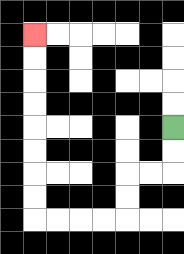{'start': '[7, 5]', 'end': '[1, 1]', 'path_directions': 'D,D,L,L,D,D,L,L,L,L,U,U,U,U,U,U,U,U', 'path_coordinates': '[[7, 5], [7, 6], [7, 7], [6, 7], [5, 7], [5, 8], [5, 9], [4, 9], [3, 9], [2, 9], [1, 9], [1, 8], [1, 7], [1, 6], [1, 5], [1, 4], [1, 3], [1, 2], [1, 1]]'}